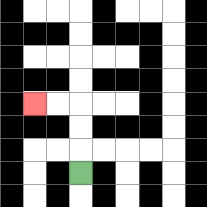{'start': '[3, 7]', 'end': '[1, 4]', 'path_directions': 'U,U,U,L,L', 'path_coordinates': '[[3, 7], [3, 6], [3, 5], [3, 4], [2, 4], [1, 4]]'}